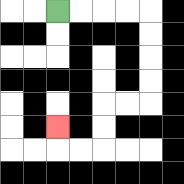{'start': '[2, 0]', 'end': '[2, 5]', 'path_directions': 'R,R,R,R,D,D,D,D,L,L,D,D,L,L,U', 'path_coordinates': '[[2, 0], [3, 0], [4, 0], [5, 0], [6, 0], [6, 1], [6, 2], [6, 3], [6, 4], [5, 4], [4, 4], [4, 5], [4, 6], [3, 6], [2, 6], [2, 5]]'}